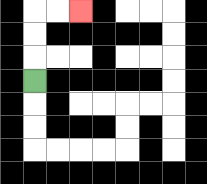{'start': '[1, 3]', 'end': '[3, 0]', 'path_directions': 'U,U,U,R,R', 'path_coordinates': '[[1, 3], [1, 2], [1, 1], [1, 0], [2, 0], [3, 0]]'}